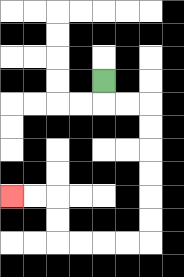{'start': '[4, 3]', 'end': '[0, 8]', 'path_directions': 'D,R,R,D,D,D,D,D,D,L,L,L,L,U,U,L,L', 'path_coordinates': '[[4, 3], [4, 4], [5, 4], [6, 4], [6, 5], [6, 6], [6, 7], [6, 8], [6, 9], [6, 10], [5, 10], [4, 10], [3, 10], [2, 10], [2, 9], [2, 8], [1, 8], [0, 8]]'}